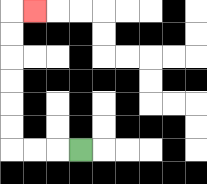{'start': '[3, 6]', 'end': '[1, 0]', 'path_directions': 'L,L,L,U,U,U,U,U,U,R', 'path_coordinates': '[[3, 6], [2, 6], [1, 6], [0, 6], [0, 5], [0, 4], [0, 3], [0, 2], [0, 1], [0, 0], [1, 0]]'}